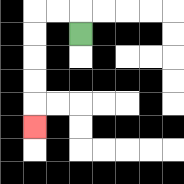{'start': '[3, 1]', 'end': '[1, 5]', 'path_directions': 'U,L,L,D,D,D,D,D', 'path_coordinates': '[[3, 1], [3, 0], [2, 0], [1, 0], [1, 1], [1, 2], [1, 3], [1, 4], [1, 5]]'}